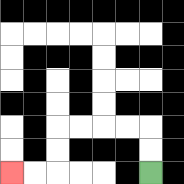{'start': '[6, 7]', 'end': '[0, 7]', 'path_directions': 'U,U,L,L,L,L,D,D,L,L', 'path_coordinates': '[[6, 7], [6, 6], [6, 5], [5, 5], [4, 5], [3, 5], [2, 5], [2, 6], [2, 7], [1, 7], [0, 7]]'}